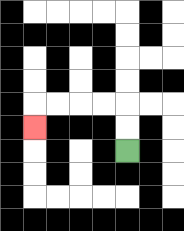{'start': '[5, 6]', 'end': '[1, 5]', 'path_directions': 'U,U,L,L,L,L,D', 'path_coordinates': '[[5, 6], [5, 5], [5, 4], [4, 4], [3, 4], [2, 4], [1, 4], [1, 5]]'}